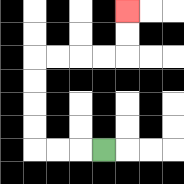{'start': '[4, 6]', 'end': '[5, 0]', 'path_directions': 'L,L,L,U,U,U,U,R,R,R,R,U,U', 'path_coordinates': '[[4, 6], [3, 6], [2, 6], [1, 6], [1, 5], [1, 4], [1, 3], [1, 2], [2, 2], [3, 2], [4, 2], [5, 2], [5, 1], [5, 0]]'}